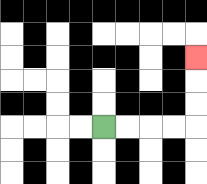{'start': '[4, 5]', 'end': '[8, 2]', 'path_directions': 'R,R,R,R,U,U,U', 'path_coordinates': '[[4, 5], [5, 5], [6, 5], [7, 5], [8, 5], [8, 4], [8, 3], [8, 2]]'}